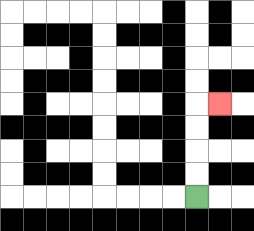{'start': '[8, 8]', 'end': '[9, 4]', 'path_directions': 'U,U,U,U,R', 'path_coordinates': '[[8, 8], [8, 7], [8, 6], [8, 5], [8, 4], [9, 4]]'}